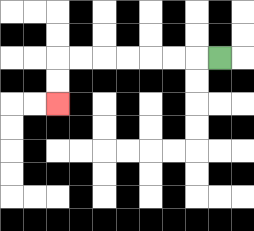{'start': '[9, 2]', 'end': '[2, 4]', 'path_directions': 'L,L,L,L,L,L,L,D,D', 'path_coordinates': '[[9, 2], [8, 2], [7, 2], [6, 2], [5, 2], [4, 2], [3, 2], [2, 2], [2, 3], [2, 4]]'}